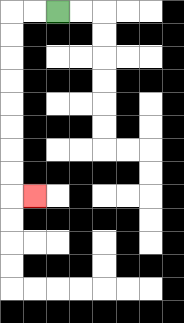{'start': '[2, 0]', 'end': '[1, 8]', 'path_directions': 'L,L,D,D,D,D,D,D,D,D,R', 'path_coordinates': '[[2, 0], [1, 0], [0, 0], [0, 1], [0, 2], [0, 3], [0, 4], [0, 5], [0, 6], [0, 7], [0, 8], [1, 8]]'}